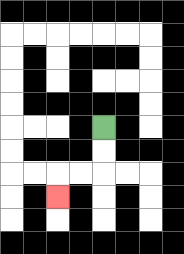{'start': '[4, 5]', 'end': '[2, 8]', 'path_directions': 'D,D,L,L,D', 'path_coordinates': '[[4, 5], [4, 6], [4, 7], [3, 7], [2, 7], [2, 8]]'}